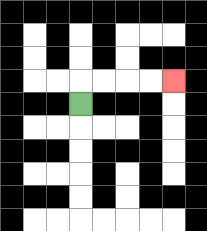{'start': '[3, 4]', 'end': '[7, 3]', 'path_directions': 'U,R,R,R,R', 'path_coordinates': '[[3, 4], [3, 3], [4, 3], [5, 3], [6, 3], [7, 3]]'}